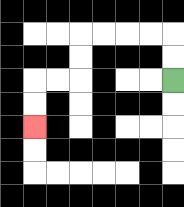{'start': '[7, 3]', 'end': '[1, 5]', 'path_directions': 'U,U,L,L,L,L,D,D,L,L,D,D', 'path_coordinates': '[[7, 3], [7, 2], [7, 1], [6, 1], [5, 1], [4, 1], [3, 1], [3, 2], [3, 3], [2, 3], [1, 3], [1, 4], [1, 5]]'}